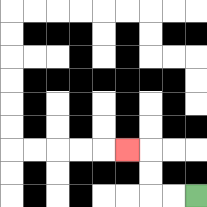{'start': '[8, 8]', 'end': '[5, 6]', 'path_directions': 'L,L,U,U,L', 'path_coordinates': '[[8, 8], [7, 8], [6, 8], [6, 7], [6, 6], [5, 6]]'}